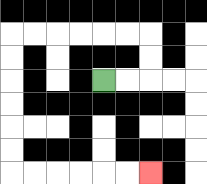{'start': '[4, 3]', 'end': '[6, 7]', 'path_directions': 'R,R,U,U,L,L,L,L,L,L,D,D,D,D,D,D,R,R,R,R,R,R', 'path_coordinates': '[[4, 3], [5, 3], [6, 3], [6, 2], [6, 1], [5, 1], [4, 1], [3, 1], [2, 1], [1, 1], [0, 1], [0, 2], [0, 3], [0, 4], [0, 5], [0, 6], [0, 7], [1, 7], [2, 7], [3, 7], [4, 7], [5, 7], [6, 7]]'}